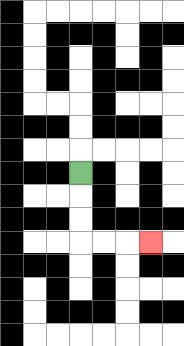{'start': '[3, 7]', 'end': '[6, 10]', 'path_directions': 'D,D,D,R,R,R', 'path_coordinates': '[[3, 7], [3, 8], [3, 9], [3, 10], [4, 10], [5, 10], [6, 10]]'}